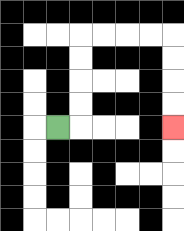{'start': '[2, 5]', 'end': '[7, 5]', 'path_directions': 'R,U,U,U,U,R,R,R,R,D,D,D,D', 'path_coordinates': '[[2, 5], [3, 5], [3, 4], [3, 3], [3, 2], [3, 1], [4, 1], [5, 1], [6, 1], [7, 1], [7, 2], [7, 3], [7, 4], [7, 5]]'}